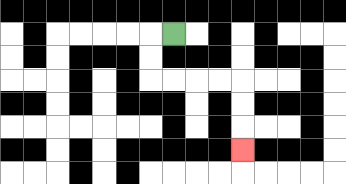{'start': '[7, 1]', 'end': '[10, 6]', 'path_directions': 'L,D,D,R,R,R,R,D,D,D', 'path_coordinates': '[[7, 1], [6, 1], [6, 2], [6, 3], [7, 3], [8, 3], [9, 3], [10, 3], [10, 4], [10, 5], [10, 6]]'}